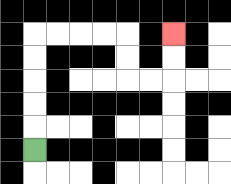{'start': '[1, 6]', 'end': '[7, 1]', 'path_directions': 'U,U,U,U,U,R,R,R,R,D,D,R,R,U,U', 'path_coordinates': '[[1, 6], [1, 5], [1, 4], [1, 3], [1, 2], [1, 1], [2, 1], [3, 1], [4, 1], [5, 1], [5, 2], [5, 3], [6, 3], [7, 3], [7, 2], [7, 1]]'}